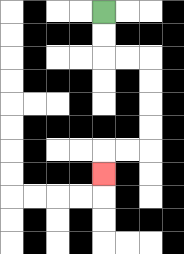{'start': '[4, 0]', 'end': '[4, 7]', 'path_directions': 'D,D,R,R,D,D,D,D,L,L,D', 'path_coordinates': '[[4, 0], [4, 1], [4, 2], [5, 2], [6, 2], [6, 3], [6, 4], [6, 5], [6, 6], [5, 6], [4, 6], [4, 7]]'}